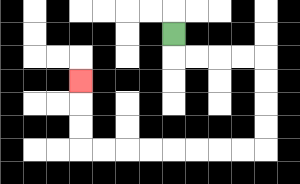{'start': '[7, 1]', 'end': '[3, 3]', 'path_directions': 'D,R,R,R,R,D,D,D,D,L,L,L,L,L,L,L,L,U,U,U', 'path_coordinates': '[[7, 1], [7, 2], [8, 2], [9, 2], [10, 2], [11, 2], [11, 3], [11, 4], [11, 5], [11, 6], [10, 6], [9, 6], [8, 6], [7, 6], [6, 6], [5, 6], [4, 6], [3, 6], [3, 5], [3, 4], [3, 3]]'}